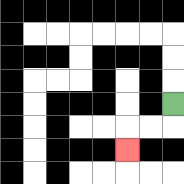{'start': '[7, 4]', 'end': '[5, 6]', 'path_directions': 'D,L,L,D', 'path_coordinates': '[[7, 4], [7, 5], [6, 5], [5, 5], [5, 6]]'}